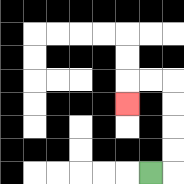{'start': '[6, 7]', 'end': '[5, 4]', 'path_directions': 'R,U,U,U,U,L,L,D', 'path_coordinates': '[[6, 7], [7, 7], [7, 6], [7, 5], [7, 4], [7, 3], [6, 3], [5, 3], [5, 4]]'}